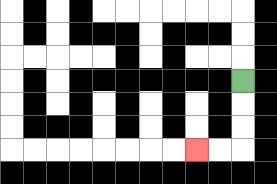{'start': '[10, 3]', 'end': '[8, 6]', 'path_directions': 'D,D,D,L,L', 'path_coordinates': '[[10, 3], [10, 4], [10, 5], [10, 6], [9, 6], [8, 6]]'}